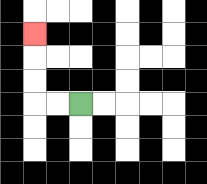{'start': '[3, 4]', 'end': '[1, 1]', 'path_directions': 'L,L,U,U,U', 'path_coordinates': '[[3, 4], [2, 4], [1, 4], [1, 3], [1, 2], [1, 1]]'}